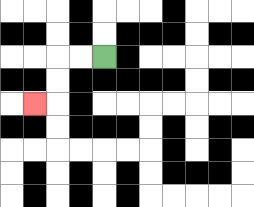{'start': '[4, 2]', 'end': '[1, 4]', 'path_directions': 'L,L,D,D,L', 'path_coordinates': '[[4, 2], [3, 2], [2, 2], [2, 3], [2, 4], [1, 4]]'}